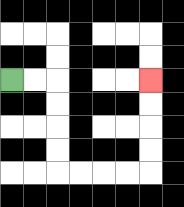{'start': '[0, 3]', 'end': '[6, 3]', 'path_directions': 'R,R,D,D,D,D,R,R,R,R,U,U,U,U', 'path_coordinates': '[[0, 3], [1, 3], [2, 3], [2, 4], [2, 5], [2, 6], [2, 7], [3, 7], [4, 7], [5, 7], [6, 7], [6, 6], [6, 5], [6, 4], [6, 3]]'}